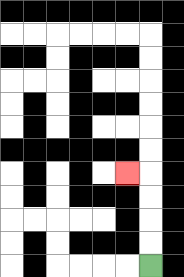{'start': '[6, 11]', 'end': '[5, 7]', 'path_directions': 'U,U,U,U,L', 'path_coordinates': '[[6, 11], [6, 10], [6, 9], [6, 8], [6, 7], [5, 7]]'}